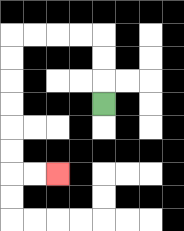{'start': '[4, 4]', 'end': '[2, 7]', 'path_directions': 'U,U,U,L,L,L,L,D,D,D,D,D,D,R,R', 'path_coordinates': '[[4, 4], [4, 3], [4, 2], [4, 1], [3, 1], [2, 1], [1, 1], [0, 1], [0, 2], [0, 3], [0, 4], [0, 5], [0, 6], [0, 7], [1, 7], [2, 7]]'}